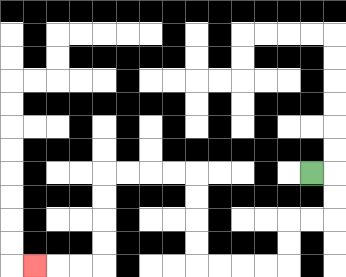{'start': '[13, 7]', 'end': '[1, 11]', 'path_directions': 'R,D,D,L,L,D,D,L,L,L,L,U,U,U,U,L,L,L,L,D,D,D,D,L,L,L', 'path_coordinates': '[[13, 7], [14, 7], [14, 8], [14, 9], [13, 9], [12, 9], [12, 10], [12, 11], [11, 11], [10, 11], [9, 11], [8, 11], [8, 10], [8, 9], [8, 8], [8, 7], [7, 7], [6, 7], [5, 7], [4, 7], [4, 8], [4, 9], [4, 10], [4, 11], [3, 11], [2, 11], [1, 11]]'}